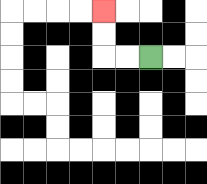{'start': '[6, 2]', 'end': '[4, 0]', 'path_directions': 'L,L,U,U', 'path_coordinates': '[[6, 2], [5, 2], [4, 2], [4, 1], [4, 0]]'}